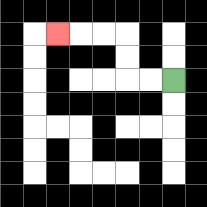{'start': '[7, 3]', 'end': '[2, 1]', 'path_directions': 'L,L,U,U,L,L,L', 'path_coordinates': '[[7, 3], [6, 3], [5, 3], [5, 2], [5, 1], [4, 1], [3, 1], [2, 1]]'}